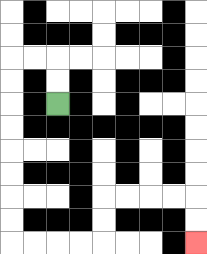{'start': '[2, 4]', 'end': '[8, 10]', 'path_directions': 'U,U,L,L,D,D,D,D,D,D,D,D,R,R,R,R,U,U,R,R,R,R,D,D', 'path_coordinates': '[[2, 4], [2, 3], [2, 2], [1, 2], [0, 2], [0, 3], [0, 4], [0, 5], [0, 6], [0, 7], [0, 8], [0, 9], [0, 10], [1, 10], [2, 10], [3, 10], [4, 10], [4, 9], [4, 8], [5, 8], [6, 8], [7, 8], [8, 8], [8, 9], [8, 10]]'}